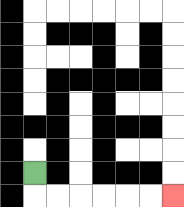{'start': '[1, 7]', 'end': '[7, 8]', 'path_directions': 'D,R,R,R,R,R,R', 'path_coordinates': '[[1, 7], [1, 8], [2, 8], [3, 8], [4, 8], [5, 8], [6, 8], [7, 8]]'}